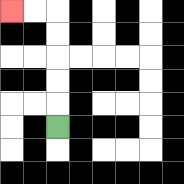{'start': '[2, 5]', 'end': '[0, 0]', 'path_directions': 'U,U,U,U,U,L,L', 'path_coordinates': '[[2, 5], [2, 4], [2, 3], [2, 2], [2, 1], [2, 0], [1, 0], [0, 0]]'}